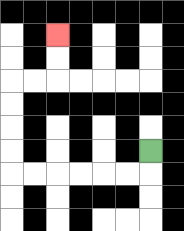{'start': '[6, 6]', 'end': '[2, 1]', 'path_directions': 'D,L,L,L,L,L,L,U,U,U,U,R,R,U,U', 'path_coordinates': '[[6, 6], [6, 7], [5, 7], [4, 7], [3, 7], [2, 7], [1, 7], [0, 7], [0, 6], [0, 5], [0, 4], [0, 3], [1, 3], [2, 3], [2, 2], [2, 1]]'}